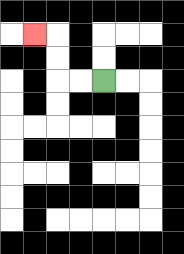{'start': '[4, 3]', 'end': '[1, 1]', 'path_directions': 'L,L,U,U,L', 'path_coordinates': '[[4, 3], [3, 3], [2, 3], [2, 2], [2, 1], [1, 1]]'}